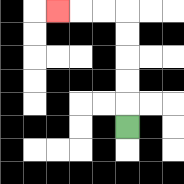{'start': '[5, 5]', 'end': '[2, 0]', 'path_directions': 'U,U,U,U,U,L,L,L', 'path_coordinates': '[[5, 5], [5, 4], [5, 3], [5, 2], [5, 1], [5, 0], [4, 0], [3, 0], [2, 0]]'}